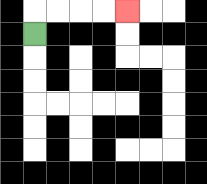{'start': '[1, 1]', 'end': '[5, 0]', 'path_directions': 'U,R,R,R,R', 'path_coordinates': '[[1, 1], [1, 0], [2, 0], [3, 0], [4, 0], [5, 0]]'}